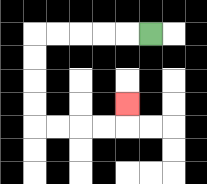{'start': '[6, 1]', 'end': '[5, 4]', 'path_directions': 'L,L,L,L,L,D,D,D,D,R,R,R,R,U', 'path_coordinates': '[[6, 1], [5, 1], [4, 1], [3, 1], [2, 1], [1, 1], [1, 2], [1, 3], [1, 4], [1, 5], [2, 5], [3, 5], [4, 5], [5, 5], [5, 4]]'}